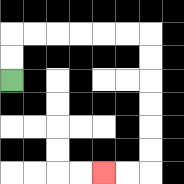{'start': '[0, 3]', 'end': '[4, 7]', 'path_directions': 'U,U,R,R,R,R,R,R,D,D,D,D,D,D,L,L', 'path_coordinates': '[[0, 3], [0, 2], [0, 1], [1, 1], [2, 1], [3, 1], [4, 1], [5, 1], [6, 1], [6, 2], [6, 3], [6, 4], [6, 5], [6, 6], [6, 7], [5, 7], [4, 7]]'}